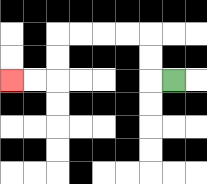{'start': '[7, 3]', 'end': '[0, 3]', 'path_directions': 'L,U,U,L,L,L,L,D,D,L,L', 'path_coordinates': '[[7, 3], [6, 3], [6, 2], [6, 1], [5, 1], [4, 1], [3, 1], [2, 1], [2, 2], [2, 3], [1, 3], [0, 3]]'}